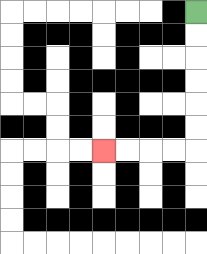{'start': '[8, 0]', 'end': '[4, 6]', 'path_directions': 'D,D,D,D,D,D,L,L,L,L', 'path_coordinates': '[[8, 0], [8, 1], [8, 2], [8, 3], [8, 4], [8, 5], [8, 6], [7, 6], [6, 6], [5, 6], [4, 6]]'}